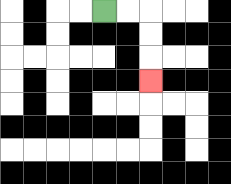{'start': '[4, 0]', 'end': '[6, 3]', 'path_directions': 'R,R,D,D,D', 'path_coordinates': '[[4, 0], [5, 0], [6, 0], [6, 1], [6, 2], [6, 3]]'}